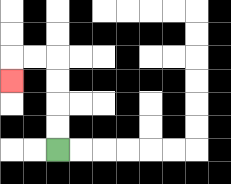{'start': '[2, 6]', 'end': '[0, 3]', 'path_directions': 'U,U,U,U,L,L,D', 'path_coordinates': '[[2, 6], [2, 5], [2, 4], [2, 3], [2, 2], [1, 2], [0, 2], [0, 3]]'}